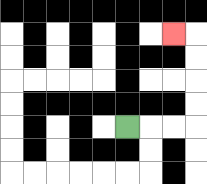{'start': '[5, 5]', 'end': '[7, 1]', 'path_directions': 'R,R,R,U,U,U,U,L', 'path_coordinates': '[[5, 5], [6, 5], [7, 5], [8, 5], [8, 4], [8, 3], [8, 2], [8, 1], [7, 1]]'}